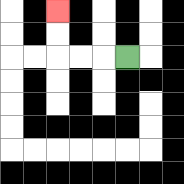{'start': '[5, 2]', 'end': '[2, 0]', 'path_directions': 'L,L,L,U,U', 'path_coordinates': '[[5, 2], [4, 2], [3, 2], [2, 2], [2, 1], [2, 0]]'}